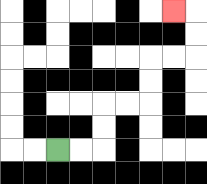{'start': '[2, 6]', 'end': '[7, 0]', 'path_directions': 'R,R,U,U,R,R,U,U,R,R,U,U,L', 'path_coordinates': '[[2, 6], [3, 6], [4, 6], [4, 5], [4, 4], [5, 4], [6, 4], [6, 3], [6, 2], [7, 2], [8, 2], [8, 1], [8, 0], [7, 0]]'}